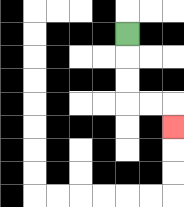{'start': '[5, 1]', 'end': '[7, 5]', 'path_directions': 'D,D,D,R,R,D', 'path_coordinates': '[[5, 1], [5, 2], [5, 3], [5, 4], [6, 4], [7, 4], [7, 5]]'}